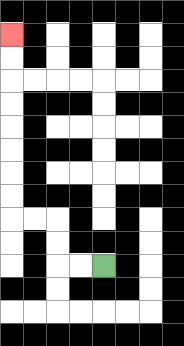{'start': '[4, 11]', 'end': '[0, 1]', 'path_directions': 'L,L,U,U,L,L,U,U,U,U,U,U,U,U', 'path_coordinates': '[[4, 11], [3, 11], [2, 11], [2, 10], [2, 9], [1, 9], [0, 9], [0, 8], [0, 7], [0, 6], [0, 5], [0, 4], [0, 3], [0, 2], [0, 1]]'}